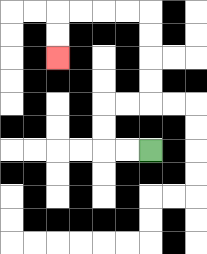{'start': '[6, 6]', 'end': '[2, 2]', 'path_directions': 'L,L,U,U,R,R,U,U,U,U,L,L,L,L,D,D', 'path_coordinates': '[[6, 6], [5, 6], [4, 6], [4, 5], [4, 4], [5, 4], [6, 4], [6, 3], [6, 2], [6, 1], [6, 0], [5, 0], [4, 0], [3, 0], [2, 0], [2, 1], [2, 2]]'}